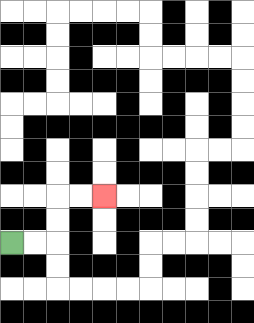{'start': '[0, 10]', 'end': '[4, 8]', 'path_directions': 'R,R,U,U,R,R', 'path_coordinates': '[[0, 10], [1, 10], [2, 10], [2, 9], [2, 8], [3, 8], [4, 8]]'}